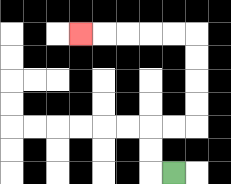{'start': '[7, 7]', 'end': '[3, 1]', 'path_directions': 'L,U,U,R,R,U,U,U,U,L,L,L,L,L', 'path_coordinates': '[[7, 7], [6, 7], [6, 6], [6, 5], [7, 5], [8, 5], [8, 4], [8, 3], [8, 2], [8, 1], [7, 1], [6, 1], [5, 1], [4, 1], [3, 1]]'}